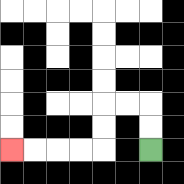{'start': '[6, 6]', 'end': '[0, 6]', 'path_directions': 'U,U,L,L,D,D,L,L,L,L', 'path_coordinates': '[[6, 6], [6, 5], [6, 4], [5, 4], [4, 4], [4, 5], [4, 6], [3, 6], [2, 6], [1, 6], [0, 6]]'}